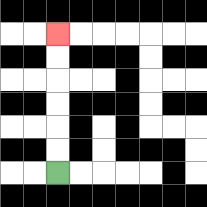{'start': '[2, 7]', 'end': '[2, 1]', 'path_directions': 'U,U,U,U,U,U', 'path_coordinates': '[[2, 7], [2, 6], [2, 5], [2, 4], [2, 3], [2, 2], [2, 1]]'}